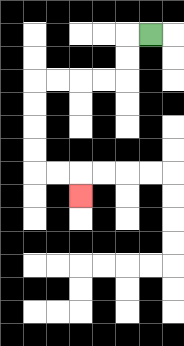{'start': '[6, 1]', 'end': '[3, 8]', 'path_directions': 'L,D,D,L,L,L,L,D,D,D,D,R,R,D', 'path_coordinates': '[[6, 1], [5, 1], [5, 2], [5, 3], [4, 3], [3, 3], [2, 3], [1, 3], [1, 4], [1, 5], [1, 6], [1, 7], [2, 7], [3, 7], [3, 8]]'}